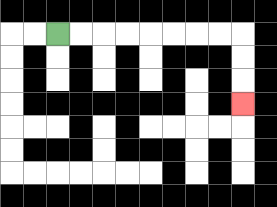{'start': '[2, 1]', 'end': '[10, 4]', 'path_directions': 'R,R,R,R,R,R,R,R,D,D,D', 'path_coordinates': '[[2, 1], [3, 1], [4, 1], [5, 1], [6, 1], [7, 1], [8, 1], [9, 1], [10, 1], [10, 2], [10, 3], [10, 4]]'}